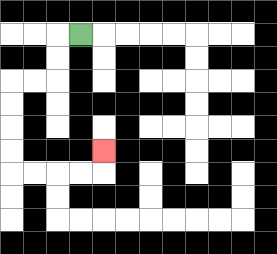{'start': '[3, 1]', 'end': '[4, 6]', 'path_directions': 'L,D,D,L,L,D,D,D,D,R,R,R,R,U', 'path_coordinates': '[[3, 1], [2, 1], [2, 2], [2, 3], [1, 3], [0, 3], [0, 4], [0, 5], [0, 6], [0, 7], [1, 7], [2, 7], [3, 7], [4, 7], [4, 6]]'}